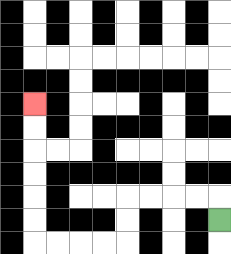{'start': '[9, 9]', 'end': '[1, 4]', 'path_directions': 'U,L,L,L,L,D,D,L,L,L,L,U,U,U,U,U,U', 'path_coordinates': '[[9, 9], [9, 8], [8, 8], [7, 8], [6, 8], [5, 8], [5, 9], [5, 10], [4, 10], [3, 10], [2, 10], [1, 10], [1, 9], [1, 8], [1, 7], [1, 6], [1, 5], [1, 4]]'}